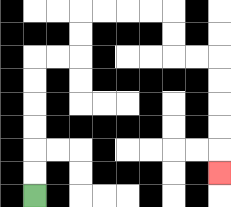{'start': '[1, 8]', 'end': '[9, 7]', 'path_directions': 'U,U,U,U,U,U,R,R,U,U,R,R,R,R,D,D,R,R,D,D,D,D,D', 'path_coordinates': '[[1, 8], [1, 7], [1, 6], [1, 5], [1, 4], [1, 3], [1, 2], [2, 2], [3, 2], [3, 1], [3, 0], [4, 0], [5, 0], [6, 0], [7, 0], [7, 1], [7, 2], [8, 2], [9, 2], [9, 3], [9, 4], [9, 5], [9, 6], [9, 7]]'}